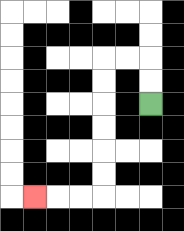{'start': '[6, 4]', 'end': '[1, 8]', 'path_directions': 'U,U,L,L,D,D,D,D,D,D,L,L,L', 'path_coordinates': '[[6, 4], [6, 3], [6, 2], [5, 2], [4, 2], [4, 3], [4, 4], [4, 5], [4, 6], [4, 7], [4, 8], [3, 8], [2, 8], [1, 8]]'}